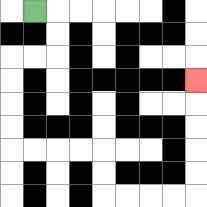{'start': '[1, 0]', 'end': '[8, 3]', 'path_directions': 'R,D,D,L,L,D,D,D,D,R,R,R,R,D,D,R,R,R,R,U,U,U,U,U', 'path_coordinates': '[[1, 0], [2, 0], [2, 1], [2, 2], [1, 2], [0, 2], [0, 3], [0, 4], [0, 5], [0, 6], [1, 6], [2, 6], [3, 6], [4, 6], [4, 7], [4, 8], [5, 8], [6, 8], [7, 8], [8, 8], [8, 7], [8, 6], [8, 5], [8, 4], [8, 3]]'}